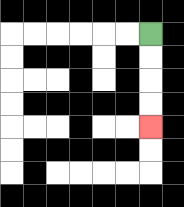{'start': '[6, 1]', 'end': '[6, 5]', 'path_directions': 'D,D,D,D', 'path_coordinates': '[[6, 1], [6, 2], [6, 3], [6, 4], [6, 5]]'}